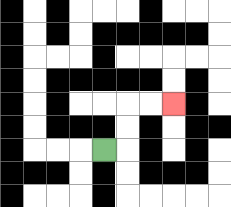{'start': '[4, 6]', 'end': '[7, 4]', 'path_directions': 'R,U,U,R,R', 'path_coordinates': '[[4, 6], [5, 6], [5, 5], [5, 4], [6, 4], [7, 4]]'}